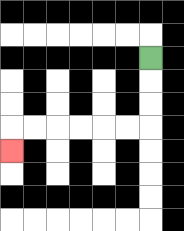{'start': '[6, 2]', 'end': '[0, 6]', 'path_directions': 'D,D,D,L,L,L,L,L,L,D', 'path_coordinates': '[[6, 2], [6, 3], [6, 4], [6, 5], [5, 5], [4, 5], [3, 5], [2, 5], [1, 5], [0, 5], [0, 6]]'}